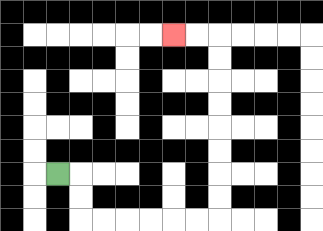{'start': '[2, 7]', 'end': '[7, 1]', 'path_directions': 'R,D,D,R,R,R,R,R,R,U,U,U,U,U,U,U,U,L,L', 'path_coordinates': '[[2, 7], [3, 7], [3, 8], [3, 9], [4, 9], [5, 9], [6, 9], [7, 9], [8, 9], [9, 9], [9, 8], [9, 7], [9, 6], [9, 5], [9, 4], [9, 3], [9, 2], [9, 1], [8, 1], [7, 1]]'}